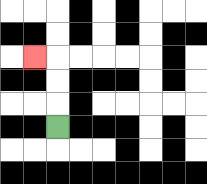{'start': '[2, 5]', 'end': '[1, 2]', 'path_directions': 'U,U,U,L', 'path_coordinates': '[[2, 5], [2, 4], [2, 3], [2, 2], [1, 2]]'}